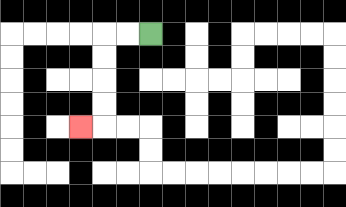{'start': '[6, 1]', 'end': '[3, 5]', 'path_directions': 'L,L,D,D,D,D,L', 'path_coordinates': '[[6, 1], [5, 1], [4, 1], [4, 2], [4, 3], [4, 4], [4, 5], [3, 5]]'}